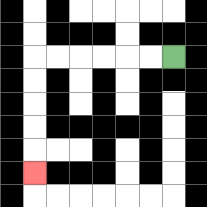{'start': '[7, 2]', 'end': '[1, 7]', 'path_directions': 'L,L,L,L,L,L,D,D,D,D,D', 'path_coordinates': '[[7, 2], [6, 2], [5, 2], [4, 2], [3, 2], [2, 2], [1, 2], [1, 3], [1, 4], [1, 5], [1, 6], [1, 7]]'}